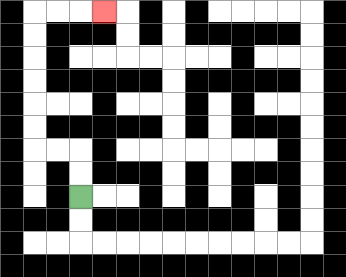{'start': '[3, 8]', 'end': '[4, 0]', 'path_directions': 'U,U,L,L,U,U,U,U,U,U,R,R,R', 'path_coordinates': '[[3, 8], [3, 7], [3, 6], [2, 6], [1, 6], [1, 5], [1, 4], [1, 3], [1, 2], [1, 1], [1, 0], [2, 0], [3, 0], [4, 0]]'}